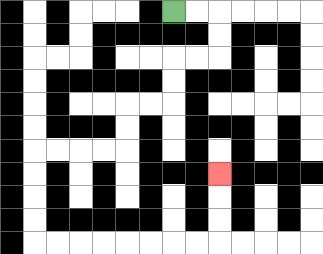{'start': '[7, 0]', 'end': '[9, 7]', 'path_directions': 'R,R,D,D,L,L,D,D,L,L,D,D,L,L,L,L,D,D,D,D,R,R,R,R,R,R,R,R,U,U,U', 'path_coordinates': '[[7, 0], [8, 0], [9, 0], [9, 1], [9, 2], [8, 2], [7, 2], [7, 3], [7, 4], [6, 4], [5, 4], [5, 5], [5, 6], [4, 6], [3, 6], [2, 6], [1, 6], [1, 7], [1, 8], [1, 9], [1, 10], [2, 10], [3, 10], [4, 10], [5, 10], [6, 10], [7, 10], [8, 10], [9, 10], [9, 9], [9, 8], [9, 7]]'}